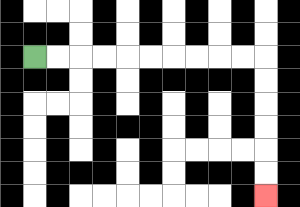{'start': '[1, 2]', 'end': '[11, 8]', 'path_directions': 'R,R,R,R,R,R,R,R,R,R,D,D,D,D,D,D', 'path_coordinates': '[[1, 2], [2, 2], [3, 2], [4, 2], [5, 2], [6, 2], [7, 2], [8, 2], [9, 2], [10, 2], [11, 2], [11, 3], [11, 4], [11, 5], [11, 6], [11, 7], [11, 8]]'}